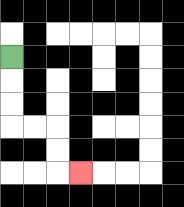{'start': '[0, 2]', 'end': '[3, 7]', 'path_directions': 'D,D,D,R,R,D,D,R', 'path_coordinates': '[[0, 2], [0, 3], [0, 4], [0, 5], [1, 5], [2, 5], [2, 6], [2, 7], [3, 7]]'}